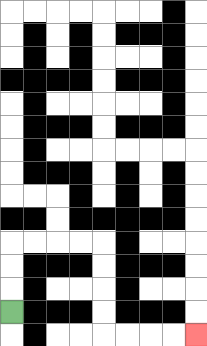{'start': '[0, 13]', 'end': '[8, 14]', 'path_directions': 'U,U,U,R,R,R,R,D,D,D,D,R,R,R,R', 'path_coordinates': '[[0, 13], [0, 12], [0, 11], [0, 10], [1, 10], [2, 10], [3, 10], [4, 10], [4, 11], [4, 12], [4, 13], [4, 14], [5, 14], [6, 14], [7, 14], [8, 14]]'}